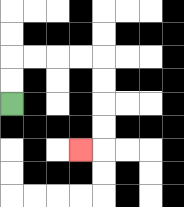{'start': '[0, 4]', 'end': '[3, 6]', 'path_directions': 'U,U,R,R,R,R,D,D,D,D,L', 'path_coordinates': '[[0, 4], [0, 3], [0, 2], [1, 2], [2, 2], [3, 2], [4, 2], [4, 3], [4, 4], [4, 5], [4, 6], [3, 6]]'}